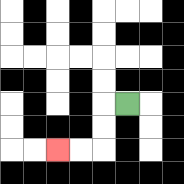{'start': '[5, 4]', 'end': '[2, 6]', 'path_directions': 'L,D,D,L,L', 'path_coordinates': '[[5, 4], [4, 4], [4, 5], [4, 6], [3, 6], [2, 6]]'}